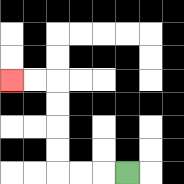{'start': '[5, 7]', 'end': '[0, 3]', 'path_directions': 'L,L,L,U,U,U,U,L,L', 'path_coordinates': '[[5, 7], [4, 7], [3, 7], [2, 7], [2, 6], [2, 5], [2, 4], [2, 3], [1, 3], [0, 3]]'}